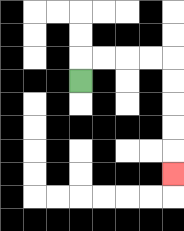{'start': '[3, 3]', 'end': '[7, 7]', 'path_directions': 'U,R,R,R,R,D,D,D,D,D', 'path_coordinates': '[[3, 3], [3, 2], [4, 2], [5, 2], [6, 2], [7, 2], [7, 3], [7, 4], [7, 5], [7, 6], [7, 7]]'}